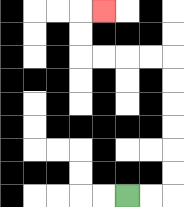{'start': '[5, 8]', 'end': '[4, 0]', 'path_directions': 'R,R,U,U,U,U,U,U,L,L,L,L,U,U,R', 'path_coordinates': '[[5, 8], [6, 8], [7, 8], [7, 7], [7, 6], [7, 5], [7, 4], [7, 3], [7, 2], [6, 2], [5, 2], [4, 2], [3, 2], [3, 1], [3, 0], [4, 0]]'}